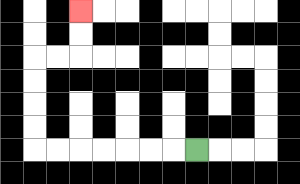{'start': '[8, 6]', 'end': '[3, 0]', 'path_directions': 'L,L,L,L,L,L,L,U,U,U,U,R,R,U,U', 'path_coordinates': '[[8, 6], [7, 6], [6, 6], [5, 6], [4, 6], [3, 6], [2, 6], [1, 6], [1, 5], [1, 4], [1, 3], [1, 2], [2, 2], [3, 2], [3, 1], [3, 0]]'}